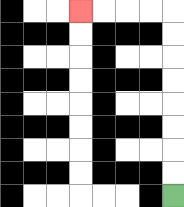{'start': '[7, 8]', 'end': '[3, 0]', 'path_directions': 'U,U,U,U,U,U,U,U,L,L,L,L', 'path_coordinates': '[[7, 8], [7, 7], [7, 6], [7, 5], [7, 4], [7, 3], [7, 2], [7, 1], [7, 0], [6, 0], [5, 0], [4, 0], [3, 0]]'}